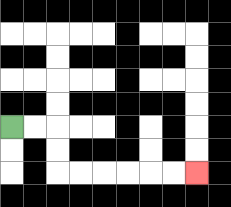{'start': '[0, 5]', 'end': '[8, 7]', 'path_directions': 'R,R,D,D,R,R,R,R,R,R', 'path_coordinates': '[[0, 5], [1, 5], [2, 5], [2, 6], [2, 7], [3, 7], [4, 7], [5, 7], [6, 7], [7, 7], [8, 7]]'}